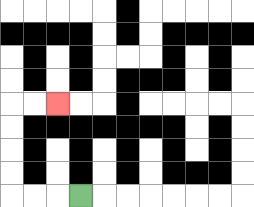{'start': '[3, 8]', 'end': '[2, 4]', 'path_directions': 'L,L,L,U,U,U,U,R,R', 'path_coordinates': '[[3, 8], [2, 8], [1, 8], [0, 8], [0, 7], [0, 6], [0, 5], [0, 4], [1, 4], [2, 4]]'}